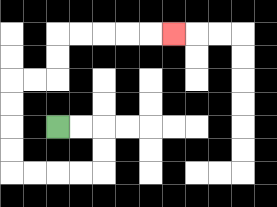{'start': '[2, 5]', 'end': '[7, 1]', 'path_directions': 'R,R,D,D,L,L,L,L,U,U,U,U,R,R,U,U,R,R,R,R,R', 'path_coordinates': '[[2, 5], [3, 5], [4, 5], [4, 6], [4, 7], [3, 7], [2, 7], [1, 7], [0, 7], [0, 6], [0, 5], [0, 4], [0, 3], [1, 3], [2, 3], [2, 2], [2, 1], [3, 1], [4, 1], [5, 1], [6, 1], [7, 1]]'}